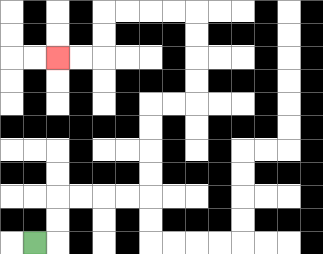{'start': '[1, 10]', 'end': '[2, 2]', 'path_directions': 'R,U,U,R,R,R,R,U,U,U,U,R,R,U,U,U,U,L,L,L,L,D,D,L,L', 'path_coordinates': '[[1, 10], [2, 10], [2, 9], [2, 8], [3, 8], [4, 8], [5, 8], [6, 8], [6, 7], [6, 6], [6, 5], [6, 4], [7, 4], [8, 4], [8, 3], [8, 2], [8, 1], [8, 0], [7, 0], [6, 0], [5, 0], [4, 0], [4, 1], [4, 2], [3, 2], [2, 2]]'}